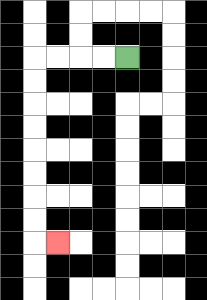{'start': '[5, 2]', 'end': '[2, 10]', 'path_directions': 'L,L,L,L,D,D,D,D,D,D,D,D,R', 'path_coordinates': '[[5, 2], [4, 2], [3, 2], [2, 2], [1, 2], [1, 3], [1, 4], [1, 5], [1, 6], [1, 7], [1, 8], [1, 9], [1, 10], [2, 10]]'}